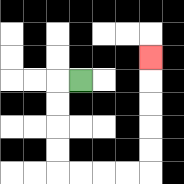{'start': '[3, 3]', 'end': '[6, 2]', 'path_directions': 'L,D,D,D,D,R,R,R,R,U,U,U,U,U', 'path_coordinates': '[[3, 3], [2, 3], [2, 4], [2, 5], [2, 6], [2, 7], [3, 7], [4, 7], [5, 7], [6, 7], [6, 6], [6, 5], [6, 4], [6, 3], [6, 2]]'}